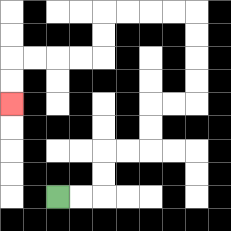{'start': '[2, 8]', 'end': '[0, 4]', 'path_directions': 'R,R,U,U,R,R,U,U,R,R,U,U,U,U,L,L,L,L,D,D,L,L,L,L,D,D', 'path_coordinates': '[[2, 8], [3, 8], [4, 8], [4, 7], [4, 6], [5, 6], [6, 6], [6, 5], [6, 4], [7, 4], [8, 4], [8, 3], [8, 2], [8, 1], [8, 0], [7, 0], [6, 0], [5, 0], [4, 0], [4, 1], [4, 2], [3, 2], [2, 2], [1, 2], [0, 2], [0, 3], [0, 4]]'}